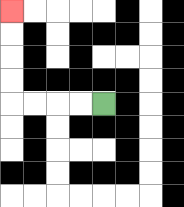{'start': '[4, 4]', 'end': '[0, 0]', 'path_directions': 'L,L,L,L,U,U,U,U', 'path_coordinates': '[[4, 4], [3, 4], [2, 4], [1, 4], [0, 4], [0, 3], [0, 2], [0, 1], [0, 0]]'}